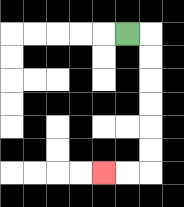{'start': '[5, 1]', 'end': '[4, 7]', 'path_directions': 'R,D,D,D,D,D,D,L,L', 'path_coordinates': '[[5, 1], [6, 1], [6, 2], [6, 3], [6, 4], [6, 5], [6, 6], [6, 7], [5, 7], [4, 7]]'}